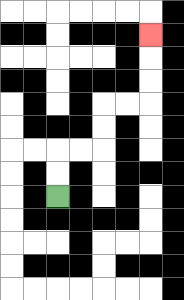{'start': '[2, 8]', 'end': '[6, 1]', 'path_directions': 'U,U,R,R,U,U,R,R,U,U,U', 'path_coordinates': '[[2, 8], [2, 7], [2, 6], [3, 6], [4, 6], [4, 5], [4, 4], [5, 4], [6, 4], [6, 3], [6, 2], [6, 1]]'}